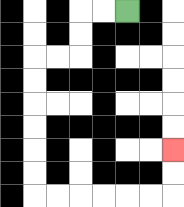{'start': '[5, 0]', 'end': '[7, 6]', 'path_directions': 'L,L,D,D,L,L,D,D,D,D,D,D,R,R,R,R,R,R,U,U', 'path_coordinates': '[[5, 0], [4, 0], [3, 0], [3, 1], [3, 2], [2, 2], [1, 2], [1, 3], [1, 4], [1, 5], [1, 6], [1, 7], [1, 8], [2, 8], [3, 8], [4, 8], [5, 8], [6, 8], [7, 8], [7, 7], [7, 6]]'}